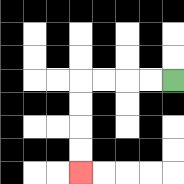{'start': '[7, 3]', 'end': '[3, 7]', 'path_directions': 'L,L,L,L,D,D,D,D', 'path_coordinates': '[[7, 3], [6, 3], [5, 3], [4, 3], [3, 3], [3, 4], [3, 5], [3, 6], [3, 7]]'}